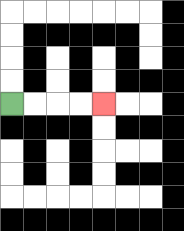{'start': '[0, 4]', 'end': '[4, 4]', 'path_directions': 'R,R,R,R', 'path_coordinates': '[[0, 4], [1, 4], [2, 4], [3, 4], [4, 4]]'}